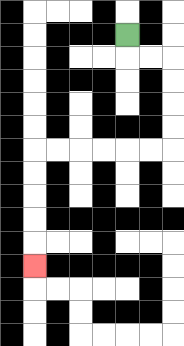{'start': '[5, 1]', 'end': '[1, 11]', 'path_directions': 'D,R,R,D,D,D,D,L,L,L,L,L,L,D,D,D,D,D', 'path_coordinates': '[[5, 1], [5, 2], [6, 2], [7, 2], [7, 3], [7, 4], [7, 5], [7, 6], [6, 6], [5, 6], [4, 6], [3, 6], [2, 6], [1, 6], [1, 7], [1, 8], [1, 9], [1, 10], [1, 11]]'}